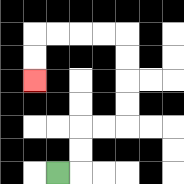{'start': '[2, 7]', 'end': '[1, 3]', 'path_directions': 'R,U,U,R,R,U,U,U,U,L,L,L,L,D,D', 'path_coordinates': '[[2, 7], [3, 7], [3, 6], [3, 5], [4, 5], [5, 5], [5, 4], [5, 3], [5, 2], [5, 1], [4, 1], [3, 1], [2, 1], [1, 1], [1, 2], [1, 3]]'}